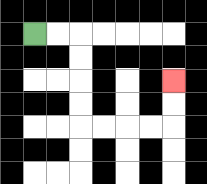{'start': '[1, 1]', 'end': '[7, 3]', 'path_directions': 'R,R,D,D,D,D,R,R,R,R,U,U', 'path_coordinates': '[[1, 1], [2, 1], [3, 1], [3, 2], [3, 3], [3, 4], [3, 5], [4, 5], [5, 5], [6, 5], [7, 5], [7, 4], [7, 3]]'}